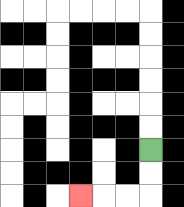{'start': '[6, 6]', 'end': '[3, 8]', 'path_directions': 'D,D,L,L,L', 'path_coordinates': '[[6, 6], [6, 7], [6, 8], [5, 8], [4, 8], [3, 8]]'}